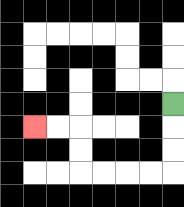{'start': '[7, 4]', 'end': '[1, 5]', 'path_directions': 'D,D,D,L,L,L,L,U,U,L,L', 'path_coordinates': '[[7, 4], [7, 5], [7, 6], [7, 7], [6, 7], [5, 7], [4, 7], [3, 7], [3, 6], [3, 5], [2, 5], [1, 5]]'}